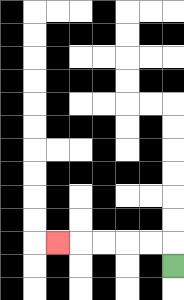{'start': '[7, 11]', 'end': '[2, 10]', 'path_directions': 'U,L,L,L,L,L', 'path_coordinates': '[[7, 11], [7, 10], [6, 10], [5, 10], [4, 10], [3, 10], [2, 10]]'}